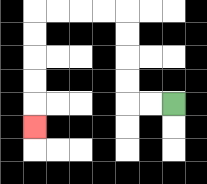{'start': '[7, 4]', 'end': '[1, 5]', 'path_directions': 'L,L,U,U,U,U,L,L,L,L,D,D,D,D,D', 'path_coordinates': '[[7, 4], [6, 4], [5, 4], [5, 3], [5, 2], [5, 1], [5, 0], [4, 0], [3, 0], [2, 0], [1, 0], [1, 1], [1, 2], [1, 3], [1, 4], [1, 5]]'}